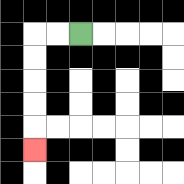{'start': '[3, 1]', 'end': '[1, 6]', 'path_directions': 'L,L,D,D,D,D,D', 'path_coordinates': '[[3, 1], [2, 1], [1, 1], [1, 2], [1, 3], [1, 4], [1, 5], [1, 6]]'}